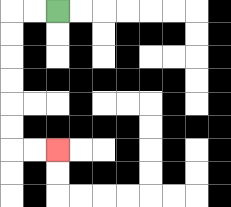{'start': '[2, 0]', 'end': '[2, 6]', 'path_directions': 'L,L,D,D,D,D,D,D,R,R', 'path_coordinates': '[[2, 0], [1, 0], [0, 0], [0, 1], [0, 2], [0, 3], [0, 4], [0, 5], [0, 6], [1, 6], [2, 6]]'}